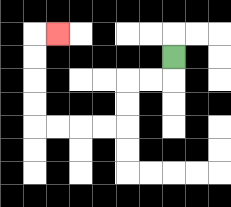{'start': '[7, 2]', 'end': '[2, 1]', 'path_directions': 'D,L,L,D,D,L,L,L,L,U,U,U,U,R', 'path_coordinates': '[[7, 2], [7, 3], [6, 3], [5, 3], [5, 4], [5, 5], [4, 5], [3, 5], [2, 5], [1, 5], [1, 4], [1, 3], [1, 2], [1, 1], [2, 1]]'}